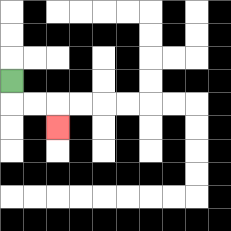{'start': '[0, 3]', 'end': '[2, 5]', 'path_directions': 'D,R,R,D', 'path_coordinates': '[[0, 3], [0, 4], [1, 4], [2, 4], [2, 5]]'}